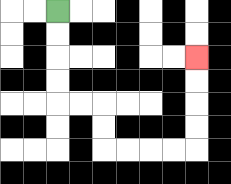{'start': '[2, 0]', 'end': '[8, 2]', 'path_directions': 'D,D,D,D,R,R,D,D,R,R,R,R,U,U,U,U', 'path_coordinates': '[[2, 0], [2, 1], [2, 2], [2, 3], [2, 4], [3, 4], [4, 4], [4, 5], [4, 6], [5, 6], [6, 6], [7, 6], [8, 6], [8, 5], [8, 4], [8, 3], [8, 2]]'}